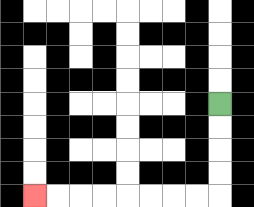{'start': '[9, 4]', 'end': '[1, 8]', 'path_directions': 'D,D,D,D,L,L,L,L,L,L,L,L', 'path_coordinates': '[[9, 4], [9, 5], [9, 6], [9, 7], [9, 8], [8, 8], [7, 8], [6, 8], [5, 8], [4, 8], [3, 8], [2, 8], [1, 8]]'}